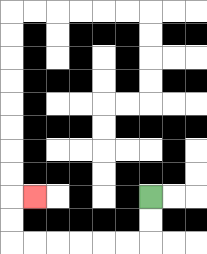{'start': '[6, 8]', 'end': '[1, 8]', 'path_directions': 'D,D,L,L,L,L,L,L,U,U,R', 'path_coordinates': '[[6, 8], [6, 9], [6, 10], [5, 10], [4, 10], [3, 10], [2, 10], [1, 10], [0, 10], [0, 9], [0, 8], [1, 8]]'}